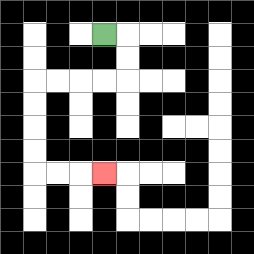{'start': '[4, 1]', 'end': '[4, 7]', 'path_directions': 'R,D,D,L,L,L,L,D,D,D,D,R,R,R', 'path_coordinates': '[[4, 1], [5, 1], [5, 2], [5, 3], [4, 3], [3, 3], [2, 3], [1, 3], [1, 4], [1, 5], [1, 6], [1, 7], [2, 7], [3, 7], [4, 7]]'}